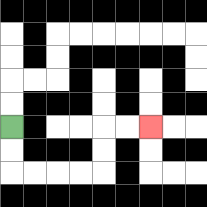{'start': '[0, 5]', 'end': '[6, 5]', 'path_directions': 'D,D,R,R,R,R,U,U,R,R', 'path_coordinates': '[[0, 5], [0, 6], [0, 7], [1, 7], [2, 7], [3, 7], [4, 7], [4, 6], [4, 5], [5, 5], [6, 5]]'}